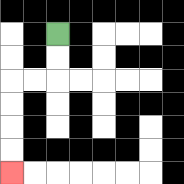{'start': '[2, 1]', 'end': '[0, 7]', 'path_directions': 'D,D,L,L,D,D,D,D', 'path_coordinates': '[[2, 1], [2, 2], [2, 3], [1, 3], [0, 3], [0, 4], [0, 5], [0, 6], [0, 7]]'}